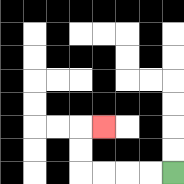{'start': '[7, 7]', 'end': '[4, 5]', 'path_directions': 'L,L,L,L,U,U,R', 'path_coordinates': '[[7, 7], [6, 7], [5, 7], [4, 7], [3, 7], [3, 6], [3, 5], [4, 5]]'}